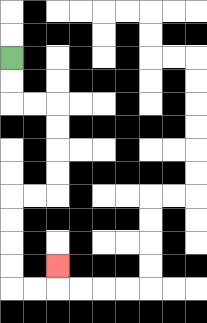{'start': '[0, 2]', 'end': '[2, 11]', 'path_directions': 'D,D,R,R,D,D,D,D,L,L,D,D,D,D,R,R,U', 'path_coordinates': '[[0, 2], [0, 3], [0, 4], [1, 4], [2, 4], [2, 5], [2, 6], [2, 7], [2, 8], [1, 8], [0, 8], [0, 9], [0, 10], [0, 11], [0, 12], [1, 12], [2, 12], [2, 11]]'}